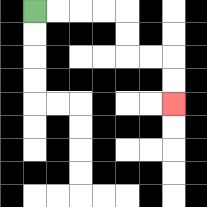{'start': '[1, 0]', 'end': '[7, 4]', 'path_directions': 'R,R,R,R,D,D,R,R,D,D', 'path_coordinates': '[[1, 0], [2, 0], [3, 0], [4, 0], [5, 0], [5, 1], [5, 2], [6, 2], [7, 2], [7, 3], [7, 4]]'}